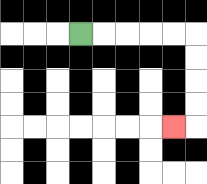{'start': '[3, 1]', 'end': '[7, 5]', 'path_directions': 'R,R,R,R,R,D,D,D,D,L', 'path_coordinates': '[[3, 1], [4, 1], [5, 1], [6, 1], [7, 1], [8, 1], [8, 2], [8, 3], [8, 4], [8, 5], [7, 5]]'}